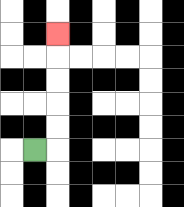{'start': '[1, 6]', 'end': '[2, 1]', 'path_directions': 'R,U,U,U,U,U', 'path_coordinates': '[[1, 6], [2, 6], [2, 5], [2, 4], [2, 3], [2, 2], [2, 1]]'}